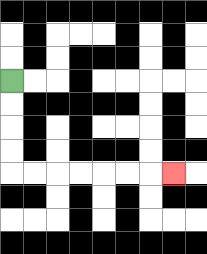{'start': '[0, 3]', 'end': '[7, 7]', 'path_directions': 'D,D,D,D,R,R,R,R,R,R,R', 'path_coordinates': '[[0, 3], [0, 4], [0, 5], [0, 6], [0, 7], [1, 7], [2, 7], [3, 7], [4, 7], [5, 7], [6, 7], [7, 7]]'}